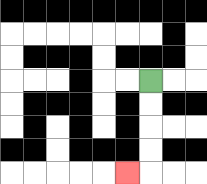{'start': '[6, 3]', 'end': '[5, 7]', 'path_directions': 'D,D,D,D,L', 'path_coordinates': '[[6, 3], [6, 4], [6, 5], [6, 6], [6, 7], [5, 7]]'}